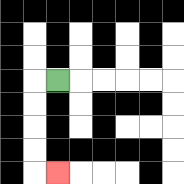{'start': '[2, 3]', 'end': '[2, 7]', 'path_directions': 'L,D,D,D,D,R', 'path_coordinates': '[[2, 3], [1, 3], [1, 4], [1, 5], [1, 6], [1, 7], [2, 7]]'}